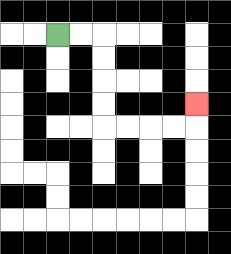{'start': '[2, 1]', 'end': '[8, 4]', 'path_directions': 'R,R,D,D,D,D,R,R,R,R,U', 'path_coordinates': '[[2, 1], [3, 1], [4, 1], [4, 2], [4, 3], [4, 4], [4, 5], [5, 5], [6, 5], [7, 5], [8, 5], [8, 4]]'}